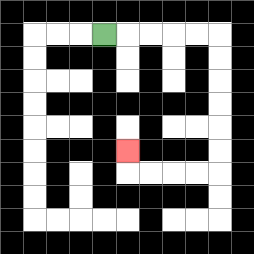{'start': '[4, 1]', 'end': '[5, 6]', 'path_directions': 'R,R,R,R,R,D,D,D,D,D,D,L,L,L,L,U', 'path_coordinates': '[[4, 1], [5, 1], [6, 1], [7, 1], [8, 1], [9, 1], [9, 2], [9, 3], [9, 4], [9, 5], [9, 6], [9, 7], [8, 7], [7, 7], [6, 7], [5, 7], [5, 6]]'}